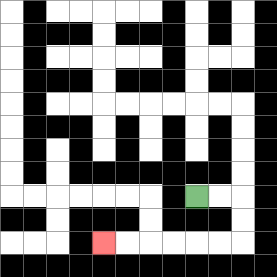{'start': '[8, 8]', 'end': '[4, 10]', 'path_directions': 'R,R,D,D,L,L,L,L,L,L', 'path_coordinates': '[[8, 8], [9, 8], [10, 8], [10, 9], [10, 10], [9, 10], [8, 10], [7, 10], [6, 10], [5, 10], [4, 10]]'}